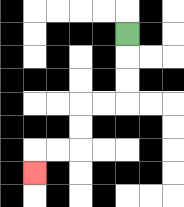{'start': '[5, 1]', 'end': '[1, 7]', 'path_directions': 'D,D,D,L,L,D,D,L,L,D', 'path_coordinates': '[[5, 1], [5, 2], [5, 3], [5, 4], [4, 4], [3, 4], [3, 5], [3, 6], [2, 6], [1, 6], [1, 7]]'}